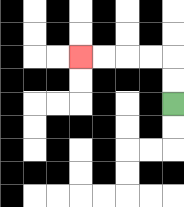{'start': '[7, 4]', 'end': '[3, 2]', 'path_directions': 'U,U,L,L,L,L', 'path_coordinates': '[[7, 4], [7, 3], [7, 2], [6, 2], [5, 2], [4, 2], [3, 2]]'}